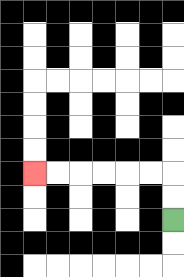{'start': '[7, 9]', 'end': '[1, 7]', 'path_directions': 'U,U,L,L,L,L,L,L', 'path_coordinates': '[[7, 9], [7, 8], [7, 7], [6, 7], [5, 7], [4, 7], [3, 7], [2, 7], [1, 7]]'}